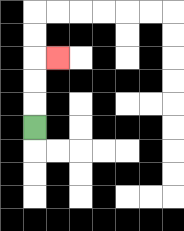{'start': '[1, 5]', 'end': '[2, 2]', 'path_directions': 'U,U,U,R', 'path_coordinates': '[[1, 5], [1, 4], [1, 3], [1, 2], [2, 2]]'}